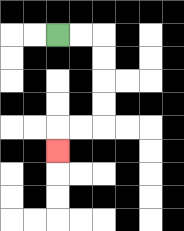{'start': '[2, 1]', 'end': '[2, 6]', 'path_directions': 'R,R,D,D,D,D,L,L,D', 'path_coordinates': '[[2, 1], [3, 1], [4, 1], [4, 2], [4, 3], [4, 4], [4, 5], [3, 5], [2, 5], [2, 6]]'}